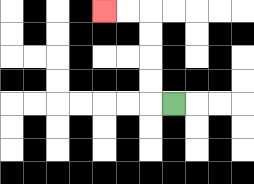{'start': '[7, 4]', 'end': '[4, 0]', 'path_directions': 'L,U,U,U,U,L,L', 'path_coordinates': '[[7, 4], [6, 4], [6, 3], [6, 2], [6, 1], [6, 0], [5, 0], [4, 0]]'}